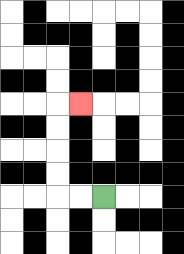{'start': '[4, 8]', 'end': '[3, 4]', 'path_directions': 'L,L,U,U,U,U,R', 'path_coordinates': '[[4, 8], [3, 8], [2, 8], [2, 7], [2, 6], [2, 5], [2, 4], [3, 4]]'}